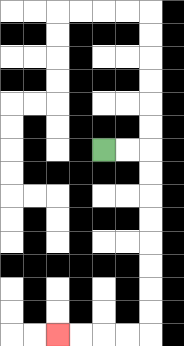{'start': '[4, 6]', 'end': '[2, 14]', 'path_directions': 'R,R,D,D,D,D,D,D,D,D,L,L,L,L', 'path_coordinates': '[[4, 6], [5, 6], [6, 6], [6, 7], [6, 8], [6, 9], [6, 10], [6, 11], [6, 12], [6, 13], [6, 14], [5, 14], [4, 14], [3, 14], [2, 14]]'}